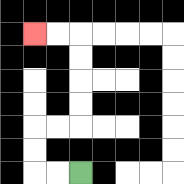{'start': '[3, 7]', 'end': '[1, 1]', 'path_directions': 'L,L,U,U,R,R,U,U,U,U,L,L', 'path_coordinates': '[[3, 7], [2, 7], [1, 7], [1, 6], [1, 5], [2, 5], [3, 5], [3, 4], [3, 3], [3, 2], [3, 1], [2, 1], [1, 1]]'}